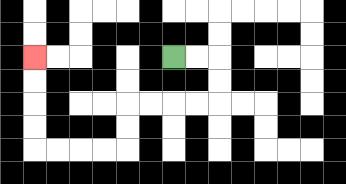{'start': '[7, 2]', 'end': '[1, 2]', 'path_directions': 'R,R,D,D,L,L,L,L,D,D,L,L,L,L,U,U,U,U', 'path_coordinates': '[[7, 2], [8, 2], [9, 2], [9, 3], [9, 4], [8, 4], [7, 4], [6, 4], [5, 4], [5, 5], [5, 6], [4, 6], [3, 6], [2, 6], [1, 6], [1, 5], [1, 4], [1, 3], [1, 2]]'}